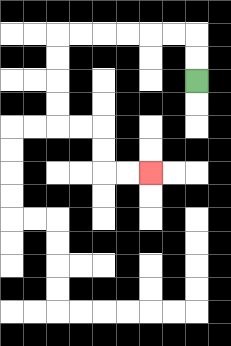{'start': '[8, 3]', 'end': '[6, 7]', 'path_directions': 'U,U,L,L,L,L,L,L,D,D,D,D,R,R,D,D,R,R', 'path_coordinates': '[[8, 3], [8, 2], [8, 1], [7, 1], [6, 1], [5, 1], [4, 1], [3, 1], [2, 1], [2, 2], [2, 3], [2, 4], [2, 5], [3, 5], [4, 5], [4, 6], [4, 7], [5, 7], [6, 7]]'}